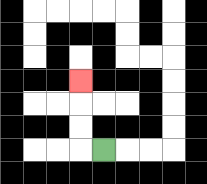{'start': '[4, 6]', 'end': '[3, 3]', 'path_directions': 'L,U,U,U', 'path_coordinates': '[[4, 6], [3, 6], [3, 5], [3, 4], [3, 3]]'}